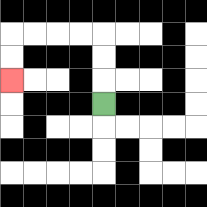{'start': '[4, 4]', 'end': '[0, 3]', 'path_directions': 'U,U,U,L,L,L,L,D,D', 'path_coordinates': '[[4, 4], [4, 3], [4, 2], [4, 1], [3, 1], [2, 1], [1, 1], [0, 1], [0, 2], [0, 3]]'}